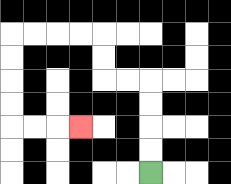{'start': '[6, 7]', 'end': '[3, 5]', 'path_directions': 'U,U,U,U,L,L,U,U,L,L,L,L,D,D,D,D,R,R,R', 'path_coordinates': '[[6, 7], [6, 6], [6, 5], [6, 4], [6, 3], [5, 3], [4, 3], [4, 2], [4, 1], [3, 1], [2, 1], [1, 1], [0, 1], [0, 2], [0, 3], [0, 4], [0, 5], [1, 5], [2, 5], [3, 5]]'}